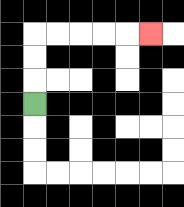{'start': '[1, 4]', 'end': '[6, 1]', 'path_directions': 'U,U,U,R,R,R,R,R', 'path_coordinates': '[[1, 4], [1, 3], [1, 2], [1, 1], [2, 1], [3, 1], [4, 1], [5, 1], [6, 1]]'}